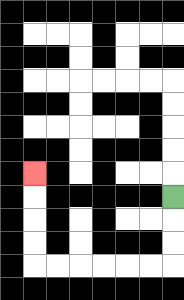{'start': '[7, 8]', 'end': '[1, 7]', 'path_directions': 'D,D,D,L,L,L,L,L,L,U,U,U,U', 'path_coordinates': '[[7, 8], [7, 9], [7, 10], [7, 11], [6, 11], [5, 11], [4, 11], [3, 11], [2, 11], [1, 11], [1, 10], [1, 9], [1, 8], [1, 7]]'}